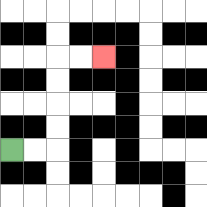{'start': '[0, 6]', 'end': '[4, 2]', 'path_directions': 'R,R,U,U,U,U,R,R', 'path_coordinates': '[[0, 6], [1, 6], [2, 6], [2, 5], [2, 4], [2, 3], [2, 2], [3, 2], [4, 2]]'}